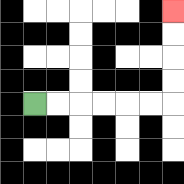{'start': '[1, 4]', 'end': '[7, 0]', 'path_directions': 'R,R,R,R,R,R,U,U,U,U', 'path_coordinates': '[[1, 4], [2, 4], [3, 4], [4, 4], [5, 4], [6, 4], [7, 4], [7, 3], [7, 2], [7, 1], [7, 0]]'}